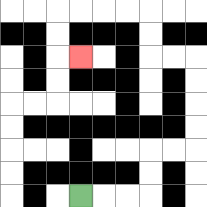{'start': '[3, 8]', 'end': '[3, 2]', 'path_directions': 'R,R,R,U,U,R,R,U,U,U,U,L,L,U,U,L,L,L,L,D,D,R', 'path_coordinates': '[[3, 8], [4, 8], [5, 8], [6, 8], [6, 7], [6, 6], [7, 6], [8, 6], [8, 5], [8, 4], [8, 3], [8, 2], [7, 2], [6, 2], [6, 1], [6, 0], [5, 0], [4, 0], [3, 0], [2, 0], [2, 1], [2, 2], [3, 2]]'}